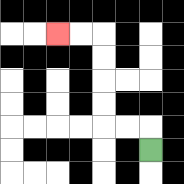{'start': '[6, 6]', 'end': '[2, 1]', 'path_directions': 'U,L,L,U,U,U,U,L,L', 'path_coordinates': '[[6, 6], [6, 5], [5, 5], [4, 5], [4, 4], [4, 3], [4, 2], [4, 1], [3, 1], [2, 1]]'}